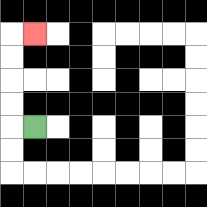{'start': '[1, 5]', 'end': '[1, 1]', 'path_directions': 'L,U,U,U,U,R', 'path_coordinates': '[[1, 5], [0, 5], [0, 4], [0, 3], [0, 2], [0, 1], [1, 1]]'}